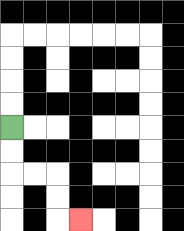{'start': '[0, 5]', 'end': '[3, 9]', 'path_directions': 'D,D,R,R,D,D,R', 'path_coordinates': '[[0, 5], [0, 6], [0, 7], [1, 7], [2, 7], [2, 8], [2, 9], [3, 9]]'}